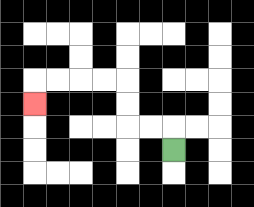{'start': '[7, 6]', 'end': '[1, 4]', 'path_directions': 'U,L,L,U,U,L,L,L,L,D', 'path_coordinates': '[[7, 6], [7, 5], [6, 5], [5, 5], [5, 4], [5, 3], [4, 3], [3, 3], [2, 3], [1, 3], [1, 4]]'}